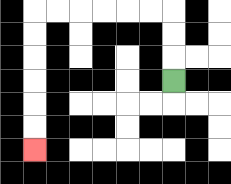{'start': '[7, 3]', 'end': '[1, 6]', 'path_directions': 'U,U,U,L,L,L,L,L,L,D,D,D,D,D,D', 'path_coordinates': '[[7, 3], [7, 2], [7, 1], [7, 0], [6, 0], [5, 0], [4, 0], [3, 0], [2, 0], [1, 0], [1, 1], [1, 2], [1, 3], [1, 4], [1, 5], [1, 6]]'}